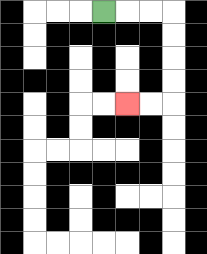{'start': '[4, 0]', 'end': '[5, 4]', 'path_directions': 'R,R,R,D,D,D,D,L,L', 'path_coordinates': '[[4, 0], [5, 0], [6, 0], [7, 0], [7, 1], [7, 2], [7, 3], [7, 4], [6, 4], [5, 4]]'}